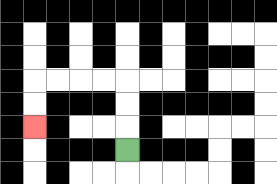{'start': '[5, 6]', 'end': '[1, 5]', 'path_directions': 'U,U,U,L,L,L,L,D,D', 'path_coordinates': '[[5, 6], [5, 5], [5, 4], [5, 3], [4, 3], [3, 3], [2, 3], [1, 3], [1, 4], [1, 5]]'}